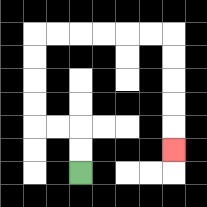{'start': '[3, 7]', 'end': '[7, 6]', 'path_directions': 'U,U,L,L,U,U,U,U,R,R,R,R,R,R,D,D,D,D,D', 'path_coordinates': '[[3, 7], [3, 6], [3, 5], [2, 5], [1, 5], [1, 4], [1, 3], [1, 2], [1, 1], [2, 1], [3, 1], [4, 1], [5, 1], [6, 1], [7, 1], [7, 2], [7, 3], [7, 4], [7, 5], [7, 6]]'}